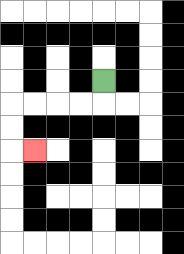{'start': '[4, 3]', 'end': '[1, 6]', 'path_directions': 'D,L,L,L,L,D,D,R', 'path_coordinates': '[[4, 3], [4, 4], [3, 4], [2, 4], [1, 4], [0, 4], [0, 5], [0, 6], [1, 6]]'}